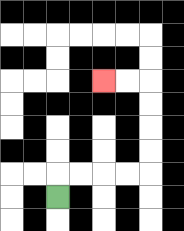{'start': '[2, 8]', 'end': '[4, 3]', 'path_directions': 'U,R,R,R,R,U,U,U,U,L,L', 'path_coordinates': '[[2, 8], [2, 7], [3, 7], [4, 7], [5, 7], [6, 7], [6, 6], [6, 5], [6, 4], [6, 3], [5, 3], [4, 3]]'}